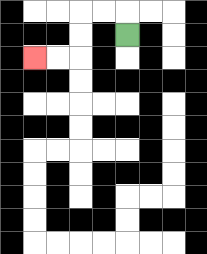{'start': '[5, 1]', 'end': '[1, 2]', 'path_directions': 'U,L,L,D,D,L,L', 'path_coordinates': '[[5, 1], [5, 0], [4, 0], [3, 0], [3, 1], [3, 2], [2, 2], [1, 2]]'}